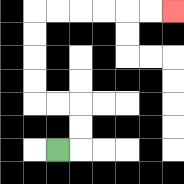{'start': '[2, 6]', 'end': '[7, 0]', 'path_directions': 'R,U,U,L,L,U,U,U,U,R,R,R,R,R,R', 'path_coordinates': '[[2, 6], [3, 6], [3, 5], [3, 4], [2, 4], [1, 4], [1, 3], [1, 2], [1, 1], [1, 0], [2, 0], [3, 0], [4, 0], [5, 0], [6, 0], [7, 0]]'}